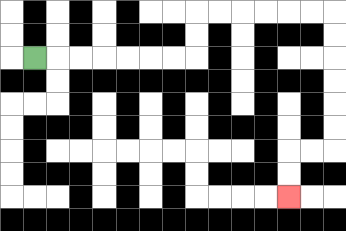{'start': '[1, 2]', 'end': '[12, 8]', 'path_directions': 'R,R,R,R,R,R,R,U,U,R,R,R,R,R,R,D,D,D,D,D,D,L,L,D,D', 'path_coordinates': '[[1, 2], [2, 2], [3, 2], [4, 2], [5, 2], [6, 2], [7, 2], [8, 2], [8, 1], [8, 0], [9, 0], [10, 0], [11, 0], [12, 0], [13, 0], [14, 0], [14, 1], [14, 2], [14, 3], [14, 4], [14, 5], [14, 6], [13, 6], [12, 6], [12, 7], [12, 8]]'}